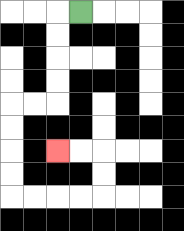{'start': '[3, 0]', 'end': '[2, 6]', 'path_directions': 'L,D,D,D,D,L,L,D,D,D,D,R,R,R,R,U,U,L,L', 'path_coordinates': '[[3, 0], [2, 0], [2, 1], [2, 2], [2, 3], [2, 4], [1, 4], [0, 4], [0, 5], [0, 6], [0, 7], [0, 8], [1, 8], [2, 8], [3, 8], [4, 8], [4, 7], [4, 6], [3, 6], [2, 6]]'}